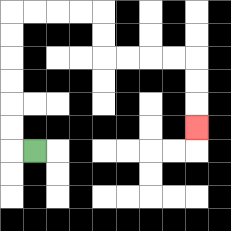{'start': '[1, 6]', 'end': '[8, 5]', 'path_directions': 'L,U,U,U,U,U,U,R,R,R,R,D,D,R,R,R,R,D,D,D', 'path_coordinates': '[[1, 6], [0, 6], [0, 5], [0, 4], [0, 3], [0, 2], [0, 1], [0, 0], [1, 0], [2, 0], [3, 0], [4, 0], [4, 1], [4, 2], [5, 2], [6, 2], [7, 2], [8, 2], [8, 3], [8, 4], [8, 5]]'}